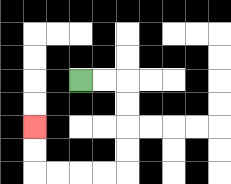{'start': '[3, 3]', 'end': '[1, 5]', 'path_directions': 'R,R,D,D,D,D,L,L,L,L,U,U', 'path_coordinates': '[[3, 3], [4, 3], [5, 3], [5, 4], [5, 5], [5, 6], [5, 7], [4, 7], [3, 7], [2, 7], [1, 7], [1, 6], [1, 5]]'}